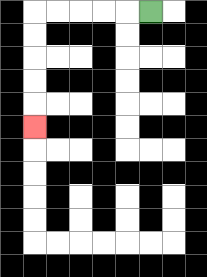{'start': '[6, 0]', 'end': '[1, 5]', 'path_directions': 'L,L,L,L,L,D,D,D,D,D', 'path_coordinates': '[[6, 0], [5, 0], [4, 0], [3, 0], [2, 0], [1, 0], [1, 1], [1, 2], [1, 3], [1, 4], [1, 5]]'}